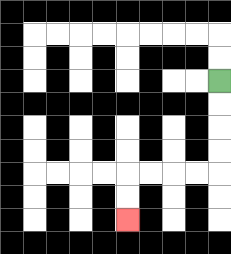{'start': '[9, 3]', 'end': '[5, 9]', 'path_directions': 'D,D,D,D,L,L,L,L,D,D', 'path_coordinates': '[[9, 3], [9, 4], [9, 5], [9, 6], [9, 7], [8, 7], [7, 7], [6, 7], [5, 7], [5, 8], [5, 9]]'}